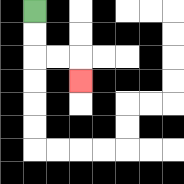{'start': '[1, 0]', 'end': '[3, 3]', 'path_directions': 'D,D,R,R,D', 'path_coordinates': '[[1, 0], [1, 1], [1, 2], [2, 2], [3, 2], [3, 3]]'}